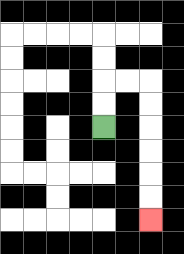{'start': '[4, 5]', 'end': '[6, 9]', 'path_directions': 'U,U,R,R,D,D,D,D,D,D', 'path_coordinates': '[[4, 5], [4, 4], [4, 3], [5, 3], [6, 3], [6, 4], [6, 5], [6, 6], [6, 7], [6, 8], [6, 9]]'}